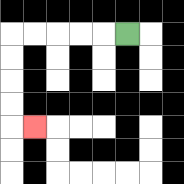{'start': '[5, 1]', 'end': '[1, 5]', 'path_directions': 'L,L,L,L,L,D,D,D,D,R', 'path_coordinates': '[[5, 1], [4, 1], [3, 1], [2, 1], [1, 1], [0, 1], [0, 2], [0, 3], [0, 4], [0, 5], [1, 5]]'}